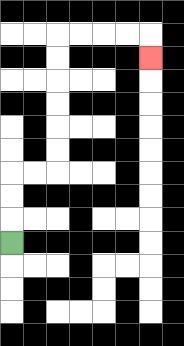{'start': '[0, 10]', 'end': '[6, 2]', 'path_directions': 'U,U,U,R,R,U,U,U,U,U,U,R,R,R,R,D', 'path_coordinates': '[[0, 10], [0, 9], [0, 8], [0, 7], [1, 7], [2, 7], [2, 6], [2, 5], [2, 4], [2, 3], [2, 2], [2, 1], [3, 1], [4, 1], [5, 1], [6, 1], [6, 2]]'}